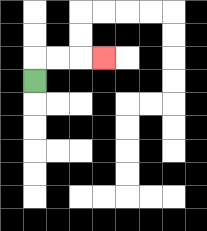{'start': '[1, 3]', 'end': '[4, 2]', 'path_directions': 'U,R,R,R', 'path_coordinates': '[[1, 3], [1, 2], [2, 2], [3, 2], [4, 2]]'}